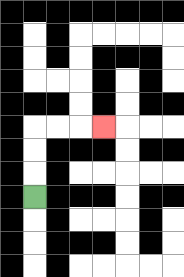{'start': '[1, 8]', 'end': '[4, 5]', 'path_directions': 'U,U,U,R,R,R', 'path_coordinates': '[[1, 8], [1, 7], [1, 6], [1, 5], [2, 5], [3, 5], [4, 5]]'}